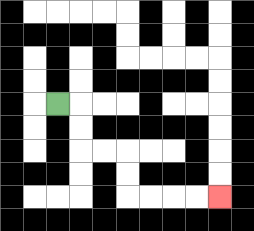{'start': '[2, 4]', 'end': '[9, 8]', 'path_directions': 'R,D,D,R,R,D,D,R,R,R,R', 'path_coordinates': '[[2, 4], [3, 4], [3, 5], [3, 6], [4, 6], [5, 6], [5, 7], [5, 8], [6, 8], [7, 8], [8, 8], [9, 8]]'}